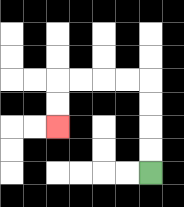{'start': '[6, 7]', 'end': '[2, 5]', 'path_directions': 'U,U,U,U,L,L,L,L,D,D', 'path_coordinates': '[[6, 7], [6, 6], [6, 5], [6, 4], [6, 3], [5, 3], [4, 3], [3, 3], [2, 3], [2, 4], [2, 5]]'}